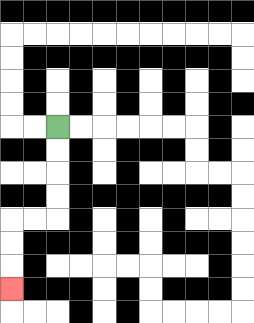{'start': '[2, 5]', 'end': '[0, 12]', 'path_directions': 'D,D,D,D,L,L,D,D,D', 'path_coordinates': '[[2, 5], [2, 6], [2, 7], [2, 8], [2, 9], [1, 9], [0, 9], [0, 10], [0, 11], [0, 12]]'}